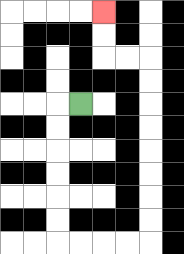{'start': '[3, 4]', 'end': '[4, 0]', 'path_directions': 'L,D,D,D,D,D,D,R,R,R,R,U,U,U,U,U,U,U,U,L,L,U,U', 'path_coordinates': '[[3, 4], [2, 4], [2, 5], [2, 6], [2, 7], [2, 8], [2, 9], [2, 10], [3, 10], [4, 10], [5, 10], [6, 10], [6, 9], [6, 8], [6, 7], [6, 6], [6, 5], [6, 4], [6, 3], [6, 2], [5, 2], [4, 2], [4, 1], [4, 0]]'}